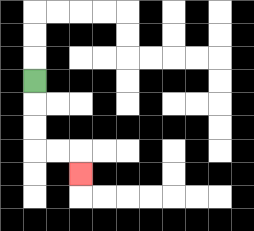{'start': '[1, 3]', 'end': '[3, 7]', 'path_directions': 'D,D,D,R,R,D', 'path_coordinates': '[[1, 3], [1, 4], [1, 5], [1, 6], [2, 6], [3, 6], [3, 7]]'}